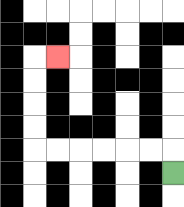{'start': '[7, 7]', 'end': '[2, 2]', 'path_directions': 'U,L,L,L,L,L,L,U,U,U,U,R', 'path_coordinates': '[[7, 7], [7, 6], [6, 6], [5, 6], [4, 6], [3, 6], [2, 6], [1, 6], [1, 5], [1, 4], [1, 3], [1, 2], [2, 2]]'}